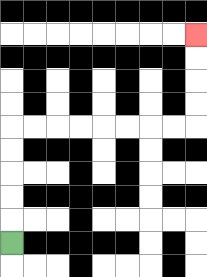{'start': '[0, 10]', 'end': '[8, 1]', 'path_directions': 'U,U,U,U,U,R,R,R,R,R,R,R,R,U,U,U,U', 'path_coordinates': '[[0, 10], [0, 9], [0, 8], [0, 7], [0, 6], [0, 5], [1, 5], [2, 5], [3, 5], [4, 5], [5, 5], [6, 5], [7, 5], [8, 5], [8, 4], [8, 3], [8, 2], [8, 1]]'}